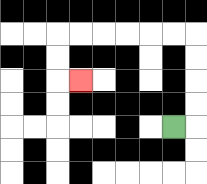{'start': '[7, 5]', 'end': '[3, 3]', 'path_directions': 'R,U,U,U,U,L,L,L,L,L,L,D,D,R', 'path_coordinates': '[[7, 5], [8, 5], [8, 4], [8, 3], [8, 2], [8, 1], [7, 1], [6, 1], [5, 1], [4, 1], [3, 1], [2, 1], [2, 2], [2, 3], [3, 3]]'}